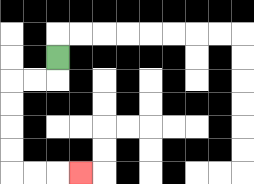{'start': '[2, 2]', 'end': '[3, 7]', 'path_directions': 'D,L,L,D,D,D,D,R,R,R', 'path_coordinates': '[[2, 2], [2, 3], [1, 3], [0, 3], [0, 4], [0, 5], [0, 6], [0, 7], [1, 7], [2, 7], [3, 7]]'}